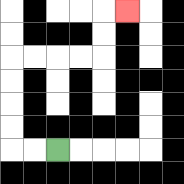{'start': '[2, 6]', 'end': '[5, 0]', 'path_directions': 'L,L,U,U,U,U,R,R,R,R,U,U,R', 'path_coordinates': '[[2, 6], [1, 6], [0, 6], [0, 5], [0, 4], [0, 3], [0, 2], [1, 2], [2, 2], [3, 2], [4, 2], [4, 1], [4, 0], [5, 0]]'}